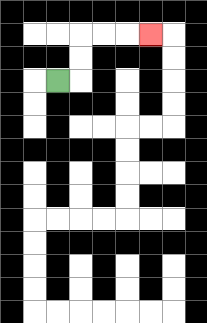{'start': '[2, 3]', 'end': '[6, 1]', 'path_directions': 'R,U,U,R,R,R', 'path_coordinates': '[[2, 3], [3, 3], [3, 2], [3, 1], [4, 1], [5, 1], [6, 1]]'}